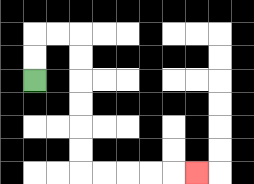{'start': '[1, 3]', 'end': '[8, 7]', 'path_directions': 'U,U,R,R,D,D,D,D,D,D,R,R,R,R,R', 'path_coordinates': '[[1, 3], [1, 2], [1, 1], [2, 1], [3, 1], [3, 2], [3, 3], [3, 4], [3, 5], [3, 6], [3, 7], [4, 7], [5, 7], [6, 7], [7, 7], [8, 7]]'}